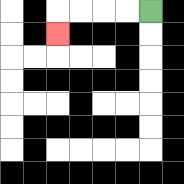{'start': '[6, 0]', 'end': '[2, 1]', 'path_directions': 'L,L,L,L,D', 'path_coordinates': '[[6, 0], [5, 0], [4, 0], [3, 0], [2, 0], [2, 1]]'}